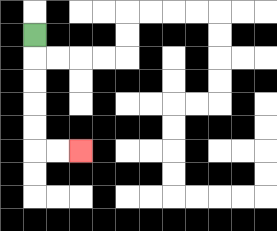{'start': '[1, 1]', 'end': '[3, 6]', 'path_directions': 'D,D,D,D,D,R,R', 'path_coordinates': '[[1, 1], [1, 2], [1, 3], [1, 4], [1, 5], [1, 6], [2, 6], [3, 6]]'}